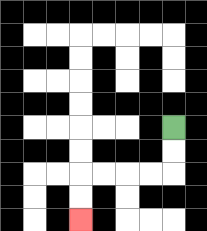{'start': '[7, 5]', 'end': '[3, 9]', 'path_directions': 'D,D,L,L,L,L,D,D', 'path_coordinates': '[[7, 5], [7, 6], [7, 7], [6, 7], [5, 7], [4, 7], [3, 7], [3, 8], [3, 9]]'}